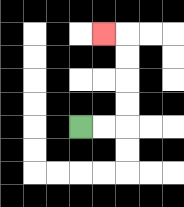{'start': '[3, 5]', 'end': '[4, 1]', 'path_directions': 'R,R,U,U,U,U,L', 'path_coordinates': '[[3, 5], [4, 5], [5, 5], [5, 4], [5, 3], [5, 2], [5, 1], [4, 1]]'}